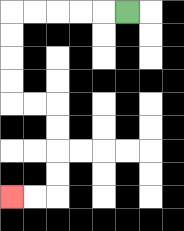{'start': '[5, 0]', 'end': '[0, 8]', 'path_directions': 'L,L,L,L,L,D,D,D,D,R,R,D,D,D,D,L,L', 'path_coordinates': '[[5, 0], [4, 0], [3, 0], [2, 0], [1, 0], [0, 0], [0, 1], [0, 2], [0, 3], [0, 4], [1, 4], [2, 4], [2, 5], [2, 6], [2, 7], [2, 8], [1, 8], [0, 8]]'}